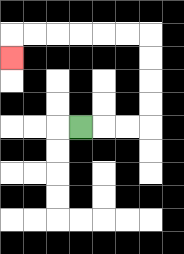{'start': '[3, 5]', 'end': '[0, 2]', 'path_directions': 'R,R,R,U,U,U,U,L,L,L,L,L,L,D', 'path_coordinates': '[[3, 5], [4, 5], [5, 5], [6, 5], [6, 4], [6, 3], [6, 2], [6, 1], [5, 1], [4, 1], [3, 1], [2, 1], [1, 1], [0, 1], [0, 2]]'}